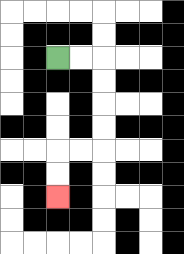{'start': '[2, 2]', 'end': '[2, 8]', 'path_directions': 'R,R,D,D,D,D,L,L,D,D', 'path_coordinates': '[[2, 2], [3, 2], [4, 2], [4, 3], [4, 4], [4, 5], [4, 6], [3, 6], [2, 6], [2, 7], [2, 8]]'}